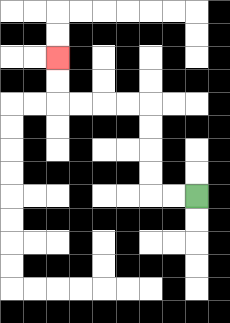{'start': '[8, 8]', 'end': '[2, 2]', 'path_directions': 'L,L,U,U,U,U,L,L,L,L,U,U', 'path_coordinates': '[[8, 8], [7, 8], [6, 8], [6, 7], [6, 6], [6, 5], [6, 4], [5, 4], [4, 4], [3, 4], [2, 4], [2, 3], [2, 2]]'}